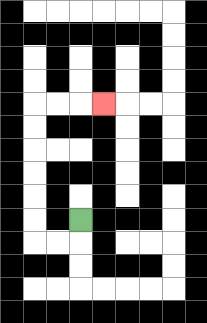{'start': '[3, 9]', 'end': '[4, 4]', 'path_directions': 'D,L,L,U,U,U,U,U,U,R,R,R', 'path_coordinates': '[[3, 9], [3, 10], [2, 10], [1, 10], [1, 9], [1, 8], [1, 7], [1, 6], [1, 5], [1, 4], [2, 4], [3, 4], [4, 4]]'}